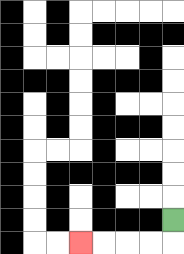{'start': '[7, 9]', 'end': '[3, 10]', 'path_directions': 'D,L,L,L,L', 'path_coordinates': '[[7, 9], [7, 10], [6, 10], [5, 10], [4, 10], [3, 10]]'}